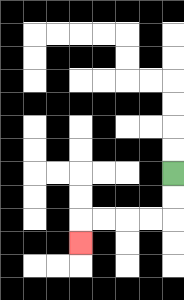{'start': '[7, 7]', 'end': '[3, 10]', 'path_directions': 'D,D,L,L,L,L,D', 'path_coordinates': '[[7, 7], [7, 8], [7, 9], [6, 9], [5, 9], [4, 9], [3, 9], [3, 10]]'}